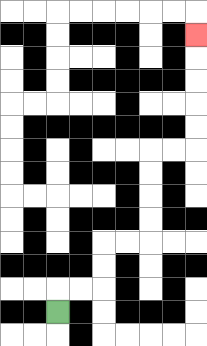{'start': '[2, 13]', 'end': '[8, 1]', 'path_directions': 'U,R,R,U,U,R,R,U,U,U,U,R,R,U,U,U,U,U', 'path_coordinates': '[[2, 13], [2, 12], [3, 12], [4, 12], [4, 11], [4, 10], [5, 10], [6, 10], [6, 9], [6, 8], [6, 7], [6, 6], [7, 6], [8, 6], [8, 5], [8, 4], [8, 3], [8, 2], [8, 1]]'}